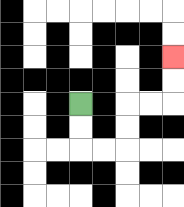{'start': '[3, 4]', 'end': '[7, 2]', 'path_directions': 'D,D,R,R,U,U,R,R,U,U', 'path_coordinates': '[[3, 4], [3, 5], [3, 6], [4, 6], [5, 6], [5, 5], [5, 4], [6, 4], [7, 4], [7, 3], [7, 2]]'}